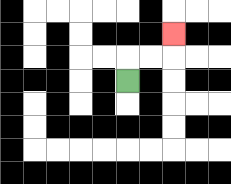{'start': '[5, 3]', 'end': '[7, 1]', 'path_directions': 'U,R,R,U', 'path_coordinates': '[[5, 3], [5, 2], [6, 2], [7, 2], [7, 1]]'}